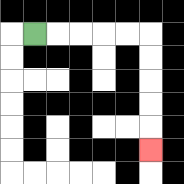{'start': '[1, 1]', 'end': '[6, 6]', 'path_directions': 'R,R,R,R,R,D,D,D,D,D', 'path_coordinates': '[[1, 1], [2, 1], [3, 1], [4, 1], [5, 1], [6, 1], [6, 2], [6, 3], [6, 4], [6, 5], [6, 6]]'}